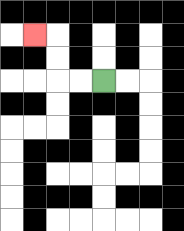{'start': '[4, 3]', 'end': '[1, 1]', 'path_directions': 'L,L,U,U,L', 'path_coordinates': '[[4, 3], [3, 3], [2, 3], [2, 2], [2, 1], [1, 1]]'}